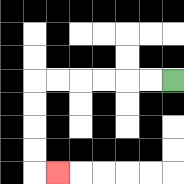{'start': '[7, 3]', 'end': '[2, 7]', 'path_directions': 'L,L,L,L,L,L,D,D,D,D,R', 'path_coordinates': '[[7, 3], [6, 3], [5, 3], [4, 3], [3, 3], [2, 3], [1, 3], [1, 4], [1, 5], [1, 6], [1, 7], [2, 7]]'}